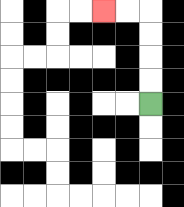{'start': '[6, 4]', 'end': '[4, 0]', 'path_directions': 'U,U,U,U,L,L', 'path_coordinates': '[[6, 4], [6, 3], [6, 2], [6, 1], [6, 0], [5, 0], [4, 0]]'}